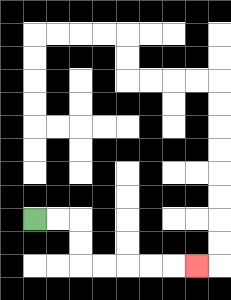{'start': '[1, 9]', 'end': '[8, 11]', 'path_directions': 'R,R,D,D,R,R,R,R,R', 'path_coordinates': '[[1, 9], [2, 9], [3, 9], [3, 10], [3, 11], [4, 11], [5, 11], [6, 11], [7, 11], [8, 11]]'}